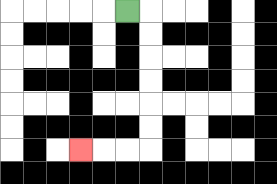{'start': '[5, 0]', 'end': '[3, 6]', 'path_directions': 'R,D,D,D,D,D,D,L,L,L', 'path_coordinates': '[[5, 0], [6, 0], [6, 1], [6, 2], [6, 3], [6, 4], [6, 5], [6, 6], [5, 6], [4, 6], [3, 6]]'}